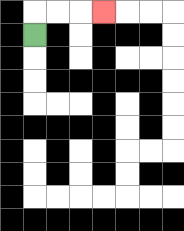{'start': '[1, 1]', 'end': '[4, 0]', 'path_directions': 'U,R,R,R', 'path_coordinates': '[[1, 1], [1, 0], [2, 0], [3, 0], [4, 0]]'}